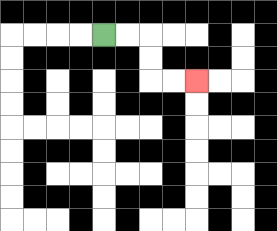{'start': '[4, 1]', 'end': '[8, 3]', 'path_directions': 'R,R,D,D,R,R', 'path_coordinates': '[[4, 1], [5, 1], [6, 1], [6, 2], [6, 3], [7, 3], [8, 3]]'}